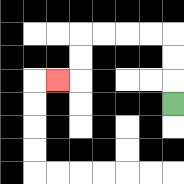{'start': '[7, 4]', 'end': '[2, 3]', 'path_directions': 'U,U,U,L,L,L,L,D,D,L', 'path_coordinates': '[[7, 4], [7, 3], [7, 2], [7, 1], [6, 1], [5, 1], [4, 1], [3, 1], [3, 2], [3, 3], [2, 3]]'}